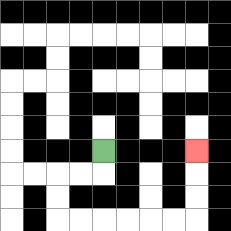{'start': '[4, 6]', 'end': '[8, 6]', 'path_directions': 'D,L,L,D,D,R,R,R,R,R,R,U,U,U', 'path_coordinates': '[[4, 6], [4, 7], [3, 7], [2, 7], [2, 8], [2, 9], [3, 9], [4, 9], [5, 9], [6, 9], [7, 9], [8, 9], [8, 8], [8, 7], [8, 6]]'}